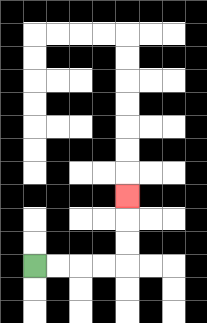{'start': '[1, 11]', 'end': '[5, 8]', 'path_directions': 'R,R,R,R,U,U,U', 'path_coordinates': '[[1, 11], [2, 11], [3, 11], [4, 11], [5, 11], [5, 10], [5, 9], [5, 8]]'}